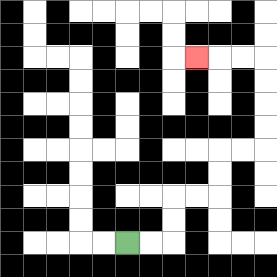{'start': '[5, 10]', 'end': '[8, 2]', 'path_directions': 'R,R,U,U,R,R,U,U,R,R,U,U,U,U,L,L,L', 'path_coordinates': '[[5, 10], [6, 10], [7, 10], [7, 9], [7, 8], [8, 8], [9, 8], [9, 7], [9, 6], [10, 6], [11, 6], [11, 5], [11, 4], [11, 3], [11, 2], [10, 2], [9, 2], [8, 2]]'}